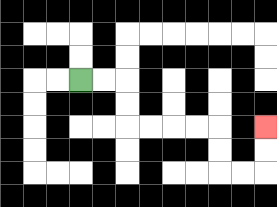{'start': '[3, 3]', 'end': '[11, 5]', 'path_directions': 'R,R,D,D,R,R,R,R,D,D,R,R,U,U', 'path_coordinates': '[[3, 3], [4, 3], [5, 3], [5, 4], [5, 5], [6, 5], [7, 5], [8, 5], [9, 5], [9, 6], [9, 7], [10, 7], [11, 7], [11, 6], [11, 5]]'}